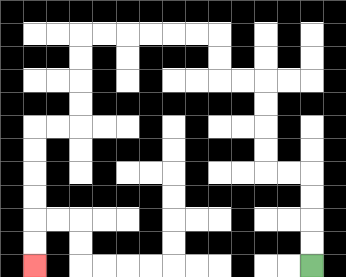{'start': '[13, 11]', 'end': '[1, 11]', 'path_directions': 'U,U,U,U,L,L,U,U,U,U,L,L,U,U,L,L,L,L,L,L,D,D,D,D,L,L,D,D,D,D,D,D', 'path_coordinates': '[[13, 11], [13, 10], [13, 9], [13, 8], [13, 7], [12, 7], [11, 7], [11, 6], [11, 5], [11, 4], [11, 3], [10, 3], [9, 3], [9, 2], [9, 1], [8, 1], [7, 1], [6, 1], [5, 1], [4, 1], [3, 1], [3, 2], [3, 3], [3, 4], [3, 5], [2, 5], [1, 5], [1, 6], [1, 7], [1, 8], [1, 9], [1, 10], [1, 11]]'}